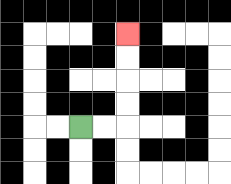{'start': '[3, 5]', 'end': '[5, 1]', 'path_directions': 'R,R,U,U,U,U', 'path_coordinates': '[[3, 5], [4, 5], [5, 5], [5, 4], [5, 3], [5, 2], [5, 1]]'}